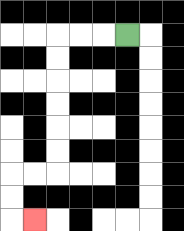{'start': '[5, 1]', 'end': '[1, 9]', 'path_directions': 'L,L,L,D,D,D,D,D,D,L,L,D,D,R', 'path_coordinates': '[[5, 1], [4, 1], [3, 1], [2, 1], [2, 2], [2, 3], [2, 4], [2, 5], [2, 6], [2, 7], [1, 7], [0, 7], [0, 8], [0, 9], [1, 9]]'}